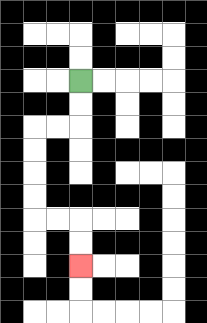{'start': '[3, 3]', 'end': '[3, 11]', 'path_directions': 'D,D,L,L,D,D,D,D,R,R,D,D', 'path_coordinates': '[[3, 3], [3, 4], [3, 5], [2, 5], [1, 5], [1, 6], [1, 7], [1, 8], [1, 9], [2, 9], [3, 9], [3, 10], [3, 11]]'}